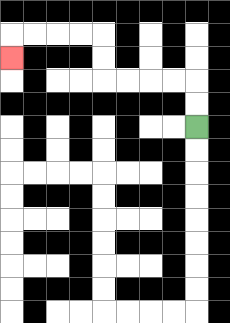{'start': '[8, 5]', 'end': '[0, 2]', 'path_directions': 'U,U,L,L,L,L,U,U,L,L,L,L,D', 'path_coordinates': '[[8, 5], [8, 4], [8, 3], [7, 3], [6, 3], [5, 3], [4, 3], [4, 2], [4, 1], [3, 1], [2, 1], [1, 1], [0, 1], [0, 2]]'}